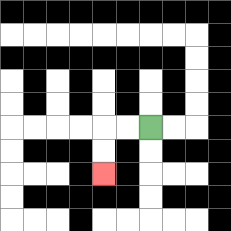{'start': '[6, 5]', 'end': '[4, 7]', 'path_directions': 'L,L,D,D', 'path_coordinates': '[[6, 5], [5, 5], [4, 5], [4, 6], [4, 7]]'}